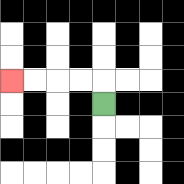{'start': '[4, 4]', 'end': '[0, 3]', 'path_directions': 'U,L,L,L,L', 'path_coordinates': '[[4, 4], [4, 3], [3, 3], [2, 3], [1, 3], [0, 3]]'}